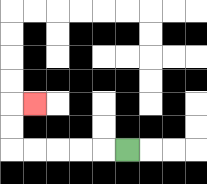{'start': '[5, 6]', 'end': '[1, 4]', 'path_directions': 'L,L,L,L,L,U,U,R', 'path_coordinates': '[[5, 6], [4, 6], [3, 6], [2, 6], [1, 6], [0, 6], [0, 5], [0, 4], [1, 4]]'}